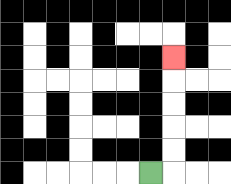{'start': '[6, 7]', 'end': '[7, 2]', 'path_directions': 'R,U,U,U,U,U', 'path_coordinates': '[[6, 7], [7, 7], [7, 6], [7, 5], [7, 4], [7, 3], [7, 2]]'}